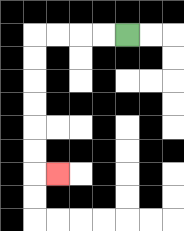{'start': '[5, 1]', 'end': '[2, 7]', 'path_directions': 'L,L,L,L,D,D,D,D,D,D,R', 'path_coordinates': '[[5, 1], [4, 1], [3, 1], [2, 1], [1, 1], [1, 2], [1, 3], [1, 4], [1, 5], [1, 6], [1, 7], [2, 7]]'}